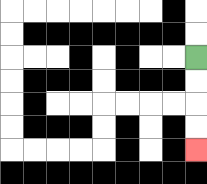{'start': '[8, 2]', 'end': '[8, 6]', 'path_directions': 'D,D,D,D', 'path_coordinates': '[[8, 2], [8, 3], [8, 4], [8, 5], [8, 6]]'}